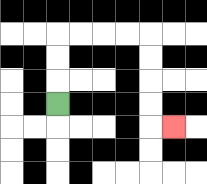{'start': '[2, 4]', 'end': '[7, 5]', 'path_directions': 'U,U,U,R,R,R,R,D,D,D,D,R', 'path_coordinates': '[[2, 4], [2, 3], [2, 2], [2, 1], [3, 1], [4, 1], [5, 1], [6, 1], [6, 2], [6, 3], [6, 4], [6, 5], [7, 5]]'}